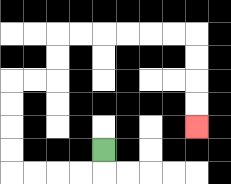{'start': '[4, 6]', 'end': '[8, 5]', 'path_directions': 'D,L,L,L,L,U,U,U,U,R,R,U,U,R,R,R,R,R,R,D,D,D,D', 'path_coordinates': '[[4, 6], [4, 7], [3, 7], [2, 7], [1, 7], [0, 7], [0, 6], [0, 5], [0, 4], [0, 3], [1, 3], [2, 3], [2, 2], [2, 1], [3, 1], [4, 1], [5, 1], [6, 1], [7, 1], [8, 1], [8, 2], [8, 3], [8, 4], [8, 5]]'}